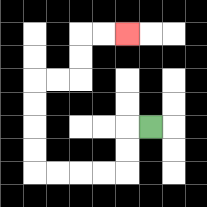{'start': '[6, 5]', 'end': '[5, 1]', 'path_directions': 'L,D,D,L,L,L,L,U,U,U,U,R,R,U,U,R,R', 'path_coordinates': '[[6, 5], [5, 5], [5, 6], [5, 7], [4, 7], [3, 7], [2, 7], [1, 7], [1, 6], [1, 5], [1, 4], [1, 3], [2, 3], [3, 3], [3, 2], [3, 1], [4, 1], [5, 1]]'}